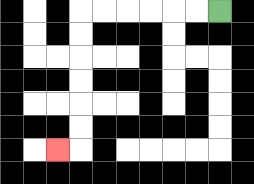{'start': '[9, 0]', 'end': '[2, 6]', 'path_directions': 'L,L,L,L,L,L,D,D,D,D,D,D,L', 'path_coordinates': '[[9, 0], [8, 0], [7, 0], [6, 0], [5, 0], [4, 0], [3, 0], [3, 1], [3, 2], [3, 3], [3, 4], [3, 5], [3, 6], [2, 6]]'}